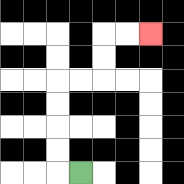{'start': '[3, 7]', 'end': '[6, 1]', 'path_directions': 'L,U,U,U,U,R,R,U,U,R,R', 'path_coordinates': '[[3, 7], [2, 7], [2, 6], [2, 5], [2, 4], [2, 3], [3, 3], [4, 3], [4, 2], [4, 1], [5, 1], [6, 1]]'}